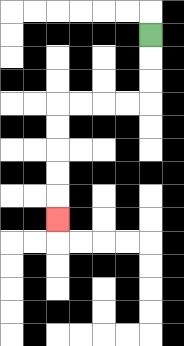{'start': '[6, 1]', 'end': '[2, 9]', 'path_directions': 'D,D,D,L,L,L,L,D,D,D,D,D', 'path_coordinates': '[[6, 1], [6, 2], [6, 3], [6, 4], [5, 4], [4, 4], [3, 4], [2, 4], [2, 5], [2, 6], [2, 7], [2, 8], [2, 9]]'}